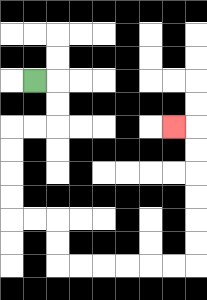{'start': '[1, 3]', 'end': '[7, 5]', 'path_directions': 'R,D,D,L,L,D,D,D,D,R,R,D,D,R,R,R,R,R,R,U,U,U,U,U,U,L', 'path_coordinates': '[[1, 3], [2, 3], [2, 4], [2, 5], [1, 5], [0, 5], [0, 6], [0, 7], [0, 8], [0, 9], [1, 9], [2, 9], [2, 10], [2, 11], [3, 11], [4, 11], [5, 11], [6, 11], [7, 11], [8, 11], [8, 10], [8, 9], [8, 8], [8, 7], [8, 6], [8, 5], [7, 5]]'}